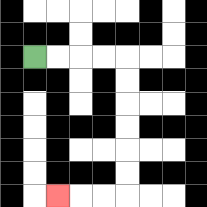{'start': '[1, 2]', 'end': '[2, 8]', 'path_directions': 'R,R,R,R,D,D,D,D,D,D,L,L,L', 'path_coordinates': '[[1, 2], [2, 2], [3, 2], [4, 2], [5, 2], [5, 3], [5, 4], [5, 5], [5, 6], [5, 7], [5, 8], [4, 8], [3, 8], [2, 8]]'}